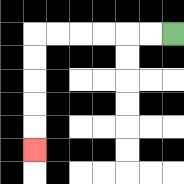{'start': '[7, 1]', 'end': '[1, 6]', 'path_directions': 'L,L,L,L,L,L,D,D,D,D,D', 'path_coordinates': '[[7, 1], [6, 1], [5, 1], [4, 1], [3, 1], [2, 1], [1, 1], [1, 2], [1, 3], [1, 4], [1, 5], [1, 6]]'}